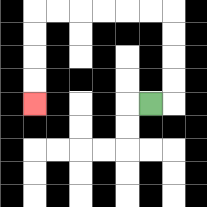{'start': '[6, 4]', 'end': '[1, 4]', 'path_directions': 'R,U,U,U,U,L,L,L,L,L,L,D,D,D,D', 'path_coordinates': '[[6, 4], [7, 4], [7, 3], [7, 2], [7, 1], [7, 0], [6, 0], [5, 0], [4, 0], [3, 0], [2, 0], [1, 0], [1, 1], [1, 2], [1, 3], [1, 4]]'}